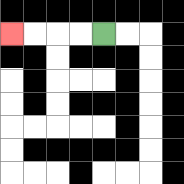{'start': '[4, 1]', 'end': '[0, 1]', 'path_directions': 'L,L,L,L', 'path_coordinates': '[[4, 1], [3, 1], [2, 1], [1, 1], [0, 1]]'}